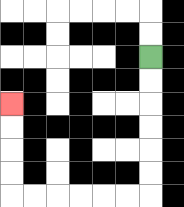{'start': '[6, 2]', 'end': '[0, 4]', 'path_directions': 'D,D,D,D,D,D,L,L,L,L,L,L,U,U,U,U', 'path_coordinates': '[[6, 2], [6, 3], [6, 4], [6, 5], [6, 6], [6, 7], [6, 8], [5, 8], [4, 8], [3, 8], [2, 8], [1, 8], [0, 8], [0, 7], [0, 6], [0, 5], [0, 4]]'}